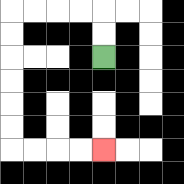{'start': '[4, 2]', 'end': '[4, 6]', 'path_directions': 'U,U,L,L,L,L,D,D,D,D,D,D,R,R,R,R', 'path_coordinates': '[[4, 2], [4, 1], [4, 0], [3, 0], [2, 0], [1, 0], [0, 0], [0, 1], [0, 2], [0, 3], [0, 4], [0, 5], [0, 6], [1, 6], [2, 6], [3, 6], [4, 6]]'}